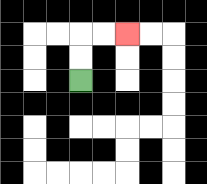{'start': '[3, 3]', 'end': '[5, 1]', 'path_directions': 'U,U,R,R', 'path_coordinates': '[[3, 3], [3, 2], [3, 1], [4, 1], [5, 1]]'}